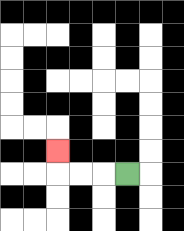{'start': '[5, 7]', 'end': '[2, 6]', 'path_directions': 'L,L,L,U', 'path_coordinates': '[[5, 7], [4, 7], [3, 7], [2, 7], [2, 6]]'}